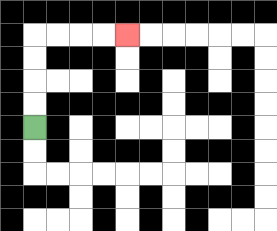{'start': '[1, 5]', 'end': '[5, 1]', 'path_directions': 'U,U,U,U,R,R,R,R', 'path_coordinates': '[[1, 5], [1, 4], [1, 3], [1, 2], [1, 1], [2, 1], [3, 1], [4, 1], [5, 1]]'}